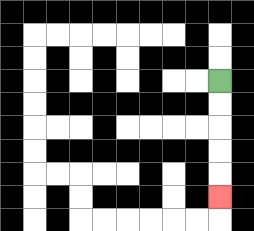{'start': '[9, 3]', 'end': '[9, 8]', 'path_directions': 'D,D,D,D,D', 'path_coordinates': '[[9, 3], [9, 4], [9, 5], [9, 6], [9, 7], [9, 8]]'}